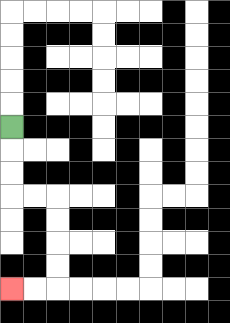{'start': '[0, 5]', 'end': '[0, 12]', 'path_directions': 'D,D,D,R,R,D,D,D,D,L,L', 'path_coordinates': '[[0, 5], [0, 6], [0, 7], [0, 8], [1, 8], [2, 8], [2, 9], [2, 10], [2, 11], [2, 12], [1, 12], [0, 12]]'}